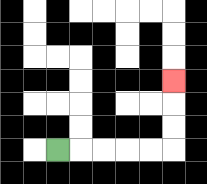{'start': '[2, 6]', 'end': '[7, 3]', 'path_directions': 'R,R,R,R,R,U,U,U', 'path_coordinates': '[[2, 6], [3, 6], [4, 6], [5, 6], [6, 6], [7, 6], [7, 5], [7, 4], [7, 3]]'}